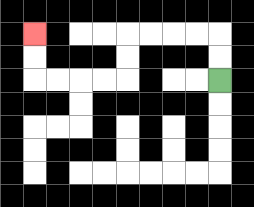{'start': '[9, 3]', 'end': '[1, 1]', 'path_directions': 'U,U,L,L,L,L,D,D,L,L,L,L,U,U', 'path_coordinates': '[[9, 3], [9, 2], [9, 1], [8, 1], [7, 1], [6, 1], [5, 1], [5, 2], [5, 3], [4, 3], [3, 3], [2, 3], [1, 3], [1, 2], [1, 1]]'}